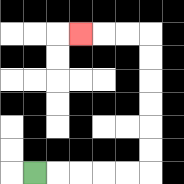{'start': '[1, 7]', 'end': '[3, 1]', 'path_directions': 'R,R,R,R,R,U,U,U,U,U,U,L,L,L', 'path_coordinates': '[[1, 7], [2, 7], [3, 7], [4, 7], [5, 7], [6, 7], [6, 6], [6, 5], [6, 4], [6, 3], [6, 2], [6, 1], [5, 1], [4, 1], [3, 1]]'}